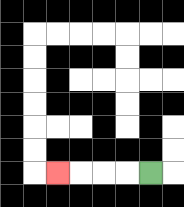{'start': '[6, 7]', 'end': '[2, 7]', 'path_directions': 'L,L,L,L', 'path_coordinates': '[[6, 7], [5, 7], [4, 7], [3, 7], [2, 7]]'}